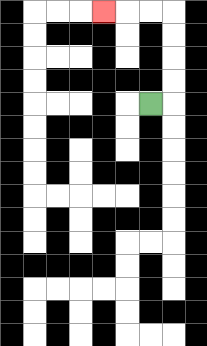{'start': '[6, 4]', 'end': '[4, 0]', 'path_directions': 'R,U,U,U,U,L,L,L', 'path_coordinates': '[[6, 4], [7, 4], [7, 3], [7, 2], [7, 1], [7, 0], [6, 0], [5, 0], [4, 0]]'}